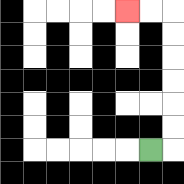{'start': '[6, 6]', 'end': '[5, 0]', 'path_directions': 'R,U,U,U,U,U,U,L,L', 'path_coordinates': '[[6, 6], [7, 6], [7, 5], [7, 4], [7, 3], [7, 2], [7, 1], [7, 0], [6, 0], [5, 0]]'}